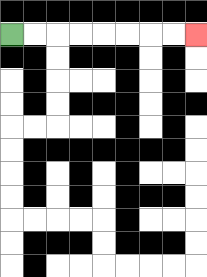{'start': '[0, 1]', 'end': '[8, 1]', 'path_directions': 'R,R,R,R,R,R,R,R', 'path_coordinates': '[[0, 1], [1, 1], [2, 1], [3, 1], [4, 1], [5, 1], [6, 1], [7, 1], [8, 1]]'}